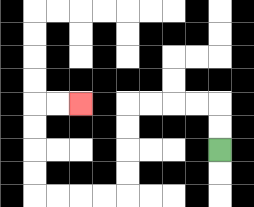{'start': '[9, 6]', 'end': '[3, 4]', 'path_directions': 'U,U,L,L,L,L,D,D,D,D,L,L,L,L,U,U,U,U,R,R', 'path_coordinates': '[[9, 6], [9, 5], [9, 4], [8, 4], [7, 4], [6, 4], [5, 4], [5, 5], [5, 6], [5, 7], [5, 8], [4, 8], [3, 8], [2, 8], [1, 8], [1, 7], [1, 6], [1, 5], [1, 4], [2, 4], [3, 4]]'}